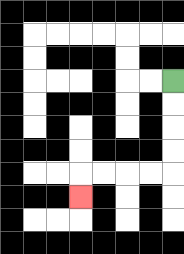{'start': '[7, 3]', 'end': '[3, 8]', 'path_directions': 'D,D,D,D,L,L,L,L,D', 'path_coordinates': '[[7, 3], [7, 4], [7, 5], [7, 6], [7, 7], [6, 7], [5, 7], [4, 7], [3, 7], [3, 8]]'}